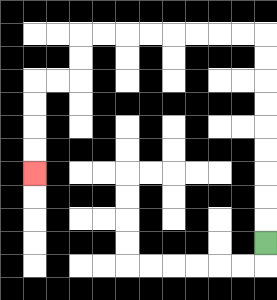{'start': '[11, 10]', 'end': '[1, 7]', 'path_directions': 'U,U,U,U,U,U,U,U,U,L,L,L,L,L,L,L,L,D,D,L,L,D,D,D,D', 'path_coordinates': '[[11, 10], [11, 9], [11, 8], [11, 7], [11, 6], [11, 5], [11, 4], [11, 3], [11, 2], [11, 1], [10, 1], [9, 1], [8, 1], [7, 1], [6, 1], [5, 1], [4, 1], [3, 1], [3, 2], [3, 3], [2, 3], [1, 3], [1, 4], [1, 5], [1, 6], [1, 7]]'}